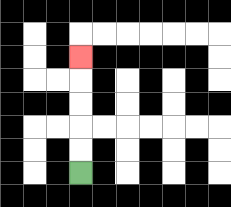{'start': '[3, 7]', 'end': '[3, 2]', 'path_directions': 'U,U,U,U,U', 'path_coordinates': '[[3, 7], [3, 6], [3, 5], [3, 4], [3, 3], [3, 2]]'}